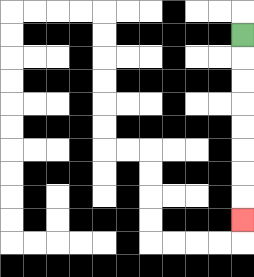{'start': '[10, 1]', 'end': '[10, 9]', 'path_directions': 'D,D,D,D,D,D,D,D', 'path_coordinates': '[[10, 1], [10, 2], [10, 3], [10, 4], [10, 5], [10, 6], [10, 7], [10, 8], [10, 9]]'}